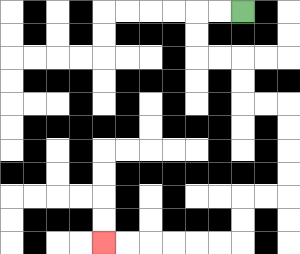{'start': '[10, 0]', 'end': '[4, 10]', 'path_directions': 'L,L,D,D,R,R,D,D,R,R,D,D,D,D,L,L,D,D,L,L,L,L,L,L', 'path_coordinates': '[[10, 0], [9, 0], [8, 0], [8, 1], [8, 2], [9, 2], [10, 2], [10, 3], [10, 4], [11, 4], [12, 4], [12, 5], [12, 6], [12, 7], [12, 8], [11, 8], [10, 8], [10, 9], [10, 10], [9, 10], [8, 10], [7, 10], [6, 10], [5, 10], [4, 10]]'}